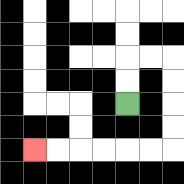{'start': '[5, 4]', 'end': '[1, 6]', 'path_directions': 'U,U,R,R,D,D,D,D,L,L,L,L,L,L', 'path_coordinates': '[[5, 4], [5, 3], [5, 2], [6, 2], [7, 2], [7, 3], [7, 4], [7, 5], [7, 6], [6, 6], [5, 6], [4, 6], [3, 6], [2, 6], [1, 6]]'}